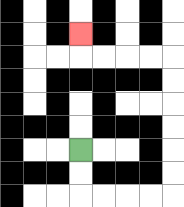{'start': '[3, 6]', 'end': '[3, 1]', 'path_directions': 'D,D,R,R,R,R,U,U,U,U,U,U,L,L,L,L,U', 'path_coordinates': '[[3, 6], [3, 7], [3, 8], [4, 8], [5, 8], [6, 8], [7, 8], [7, 7], [7, 6], [7, 5], [7, 4], [7, 3], [7, 2], [6, 2], [5, 2], [4, 2], [3, 2], [3, 1]]'}